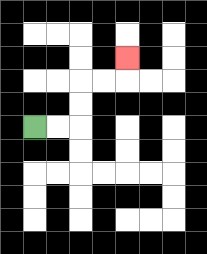{'start': '[1, 5]', 'end': '[5, 2]', 'path_directions': 'R,R,U,U,R,R,U', 'path_coordinates': '[[1, 5], [2, 5], [3, 5], [3, 4], [3, 3], [4, 3], [5, 3], [5, 2]]'}